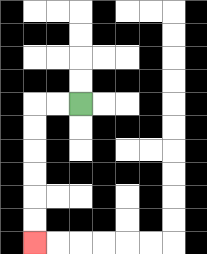{'start': '[3, 4]', 'end': '[1, 10]', 'path_directions': 'L,L,D,D,D,D,D,D', 'path_coordinates': '[[3, 4], [2, 4], [1, 4], [1, 5], [1, 6], [1, 7], [1, 8], [1, 9], [1, 10]]'}